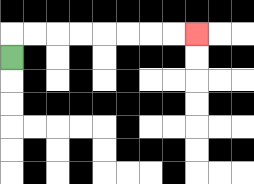{'start': '[0, 2]', 'end': '[8, 1]', 'path_directions': 'U,R,R,R,R,R,R,R,R', 'path_coordinates': '[[0, 2], [0, 1], [1, 1], [2, 1], [3, 1], [4, 1], [5, 1], [6, 1], [7, 1], [8, 1]]'}